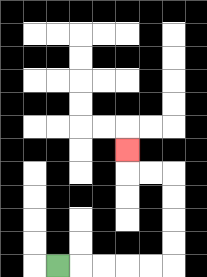{'start': '[2, 11]', 'end': '[5, 6]', 'path_directions': 'R,R,R,R,R,U,U,U,U,L,L,U', 'path_coordinates': '[[2, 11], [3, 11], [4, 11], [5, 11], [6, 11], [7, 11], [7, 10], [7, 9], [7, 8], [7, 7], [6, 7], [5, 7], [5, 6]]'}